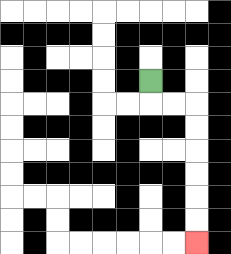{'start': '[6, 3]', 'end': '[8, 10]', 'path_directions': 'D,R,R,D,D,D,D,D,D', 'path_coordinates': '[[6, 3], [6, 4], [7, 4], [8, 4], [8, 5], [8, 6], [8, 7], [8, 8], [8, 9], [8, 10]]'}